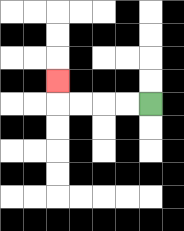{'start': '[6, 4]', 'end': '[2, 3]', 'path_directions': 'L,L,L,L,U', 'path_coordinates': '[[6, 4], [5, 4], [4, 4], [3, 4], [2, 4], [2, 3]]'}